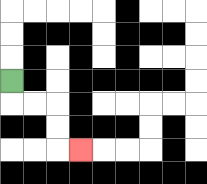{'start': '[0, 3]', 'end': '[3, 6]', 'path_directions': 'D,R,R,D,D,R', 'path_coordinates': '[[0, 3], [0, 4], [1, 4], [2, 4], [2, 5], [2, 6], [3, 6]]'}